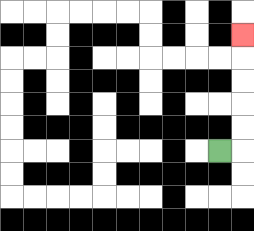{'start': '[9, 6]', 'end': '[10, 1]', 'path_directions': 'R,U,U,U,U,U', 'path_coordinates': '[[9, 6], [10, 6], [10, 5], [10, 4], [10, 3], [10, 2], [10, 1]]'}